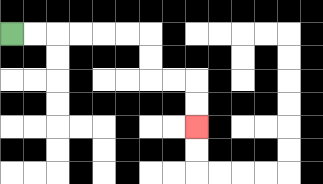{'start': '[0, 1]', 'end': '[8, 5]', 'path_directions': 'R,R,R,R,R,R,D,D,R,R,D,D', 'path_coordinates': '[[0, 1], [1, 1], [2, 1], [3, 1], [4, 1], [5, 1], [6, 1], [6, 2], [6, 3], [7, 3], [8, 3], [8, 4], [8, 5]]'}